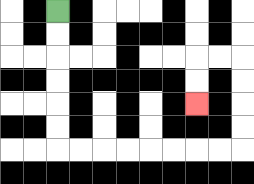{'start': '[2, 0]', 'end': '[8, 4]', 'path_directions': 'D,D,D,D,D,D,R,R,R,R,R,R,R,R,U,U,U,U,L,L,D,D', 'path_coordinates': '[[2, 0], [2, 1], [2, 2], [2, 3], [2, 4], [2, 5], [2, 6], [3, 6], [4, 6], [5, 6], [6, 6], [7, 6], [8, 6], [9, 6], [10, 6], [10, 5], [10, 4], [10, 3], [10, 2], [9, 2], [8, 2], [8, 3], [8, 4]]'}